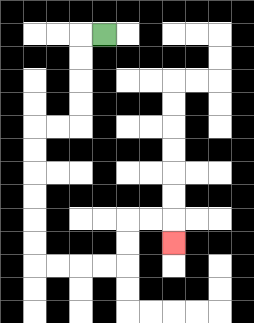{'start': '[4, 1]', 'end': '[7, 10]', 'path_directions': 'L,D,D,D,D,L,L,D,D,D,D,D,D,R,R,R,R,U,U,R,R,D', 'path_coordinates': '[[4, 1], [3, 1], [3, 2], [3, 3], [3, 4], [3, 5], [2, 5], [1, 5], [1, 6], [1, 7], [1, 8], [1, 9], [1, 10], [1, 11], [2, 11], [3, 11], [4, 11], [5, 11], [5, 10], [5, 9], [6, 9], [7, 9], [7, 10]]'}